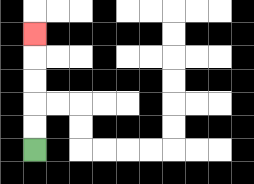{'start': '[1, 6]', 'end': '[1, 1]', 'path_directions': 'U,U,U,U,U', 'path_coordinates': '[[1, 6], [1, 5], [1, 4], [1, 3], [1, 2], [1, 1]]'}